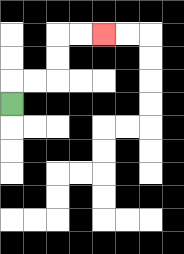{'start': '[0, 4]', 'end': '[4, 1]', 'path_directions': 'U,R,R,U,U,R,R', 'path_coordinates': '[[0, 4], [0, 3], [1, 3], [2, 3], [2, 2], [2, 1], [3, 1], [4, 1]]'}